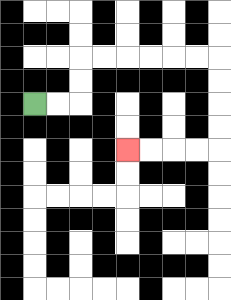{'start': '[1, 4]', 'end': '[5, 6]', 'path_directions': 'R,R,U,U,R,R,R,R,R,R,D,D,D,D,L,L,L,L', 'path_coordinates': '[[1, 4], [2, 4], [3, 4], [3, 3], [3, 2], [4, 2], [5, 2], [6, 2], [7, 2], [8, 2], [9, 2], [9, 3], [9, 4], [9, 5], [9, 6], [8, 6], [7, 6], [6, 6], [5, 6]]'}